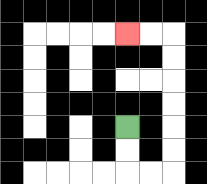{'start': '[5, 5]', 'end': '[5, 1]', 'path_directions': 'D,D,R,R,U,U,U,U,U,U,L,L', 'path_coordinates': '[[5, 5], [5, 6], [5, 7], [6, 7], [7, 7], [7, 6], [7, 5], [7, 4], [7, 3], [7, 2], [7, 1], [6, 1], [5, 1]]'}